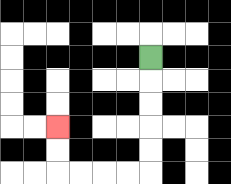{'start': '[6, 2]', 'end': '[2, 5]', 'path_directions': 'D,D,D,D,D,L,L,L,L,U,U', 'path_coordinates': '[[6, 2], [6, 3], [6, 4], [6, 5], [6, 6], [6, 7], [5, 7], [4, 7], [3, 7], [2, 7], [2, 6], [2, 5]]'}